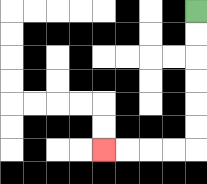{'start': '[8, 0]', 'end': '[4, 6]', 'path_directions': 'D,D,D,D,D,D,L,L,L,L', 'path_coordinates': '[[8, 0], [8, 1], [8, 2], [8, 3], [8, 4], [8, 5], [8, 6], [7, 6], [6, 6], [5, 6], [4, 6]]'}